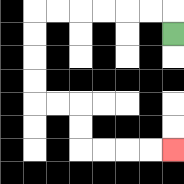{'start': '[7, 1]', 'end': '[7, 6]', 'path_directions': 'U,L,L,L,L,L,L,D,D,D,D,R,R,D,D,R,R,R,R', 'path_coordinates': '[[7, 1], [7, 0], [6, 0], [5, 0], [4, 0], [3, 0], [2, 0], [1, 0], [1, 1], [1, 2], [1, 3], [1, 4], [2, 4], [3, 4], [3, 5], [3, 6], [4, 6], [5, 6], [6, 6], [7, 6]]'}